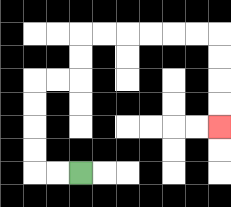{'start': '[3, 7]', 'end': '[9, 5]', 'path_directions': 'L,L,U,U,U,U,R,R,U,U,R,R,R,R,R,R,D,D,D,D', 'path_coordinates': '[[3, 7], [2, 7], [1, 7], [1, 6], [1, 5], [1, 4], [1, 3], [2, 3], [3, 3], [3, 2], [3, 1], [4, 1], [5, 1], [6, 1], [7, 1], [8, 1], [9, 1], [9, 2], [9, 3], [9, 4], [9, 5]]'}